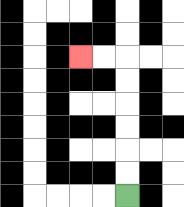{'start': '[5, 8]', 'end': '[3, 2]', 'path_directions': 'U,U,U,U,U,U,L,L', 'path_coordinates': '[[5, 8], [5, 7], [5, 6], [5, 5], [5, 4], [5, 3], [5, 2], [4, 2], [3, 2]]'}